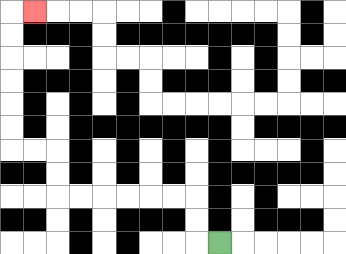{'start': '[9, 10]', 'end': '[1, 0]', 'path_directions': 'L,U,U,L,L,L,L,L,L,U,U,L,L,U,U,U,U,U,U,R', 'path_coordinates': '[[9, 10], [8, 10], [8, 9], [8, 8], [7, 8], [6, 8], [5, 8], [4, 8], [3, 8], [2, 8], [2, 7], [2, 6], [1, 6], [0, 6], [0, 5], [0, 4], [0, 3], [0, 2], [0, 1], [0, 0], [1, 0]]'}